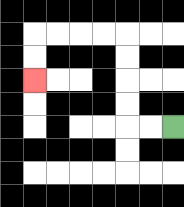{'start': '[7, 5]', 'end': '[1, 3]', 'path_directions': 'L,L,U,U,U,U,L,L,L,L,D,D', 'path_coordinates': '[[7, 5], [6, 5], [5, 5], [5, 4], [5, 3], [5, 2], [5, 1], [4, 1], [3, 1], [2, 1], [1, 1], [1, 2], [1, 3]]'}